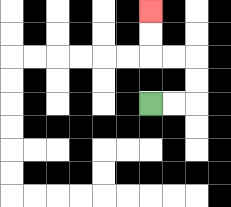{'start': '[6, 4]', 'end': '[6, 0]', 'path_directions': 'R,R,U,U,L,L,U,U', 'path_coordinates': '[[6, 4], [7, 4], [8, 4], [8, 3], [8, 2], [7, 2], [6, 2], [6, 1], [6, 0]]'}